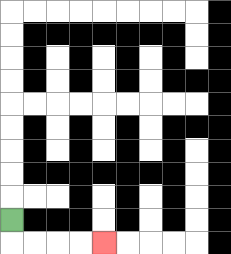{'start': '[0, 9]', 'end': '[4, 10]', 'path_directions': 'D,R,R,R,R', 'path_coordinates': '[[0, 9], [0, 10], [1, 10], [2, 10], [3, 10], [4, 10]]'}